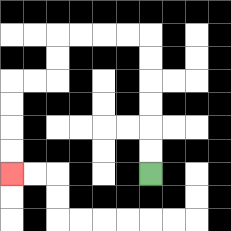{'start': '[6, 7]', 'end': '[0, 7]', 'path_directions': 'U,U,U,U,U,U,L,L,L,L,D,D,L,L,D,D,D,D', 'path_coordinates': '[[6, 7], [6, 6], [6, 5], [6, 4], [6, 3], [6, 2], [6, 1], [5, 1], [4, 1], [3, 1], [2, 1], [2, 2], [2, 3], [1, 3], [0, 3], [0, 4], [0, 5], [0, 6], [0, 7]]'}